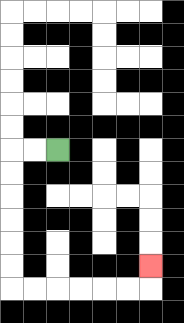{'start': '[2, 6]', 'end': '[6, 11]', 'path_directions': 'L,L,D,D,D,D,D,D,R,R,R,R,R,R,U', 'path_coordinates': '[[2, 6], [1, 6], [0, 6], [0, 7], [0, 8], [0, 9], [0, 10], [0, 11], [0, 12], [1, 12], [2, 12], [3, 12], [4, 12], [5, 12], [6, 12], [6, 11]]'}